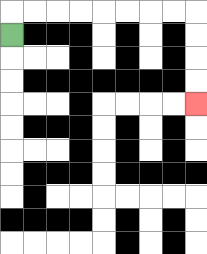{'start': '[0, 1]', 'end': '[8, 4]', 'path_directions': 'U,R,R,R,R,R,R,R,R,D,D,D,D', 'path_coordinates': '[[0, 1], [0, 0], [1, 0], [2, 0], [3, 0], [4, 0], [5, 0], [6, 0], [7, 0], [8, 0], [8, 1], [8, 2], [8, 3], [8, 4]]'}